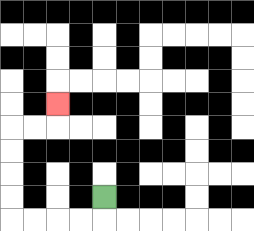{'start': '[4, 8]', 'end': '[2, 4]', 'path_directions': 'D,L,L,L,L,U,U,U,U,R,R,U', 'path_coordinates': '[[4, 8], [4, 9], [3, 9], [2, 9], [1, 9], [0, 9], [0, 8], [0, 7], [0, 6], [0, 5], [1, 5], [2, 5], [2, 4]]'}